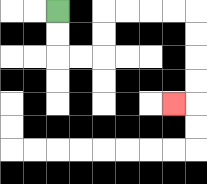{'start': '[2, 0]', 'end': '[7, 4]', 'path_directions': 'D,D,R,R,U,U,R,R,R,R,D,D,D,D,L', 'path_coordinates': '[[2, 0], [2, 1], [2, 2], [3, 2], [4, 2], [4, 1], [4, 0], [5, 0], [6, 0], [7, 0], [8, 0], [8, 1], [8, 2], [8, 3], [8, 4], [7, 4]]'}